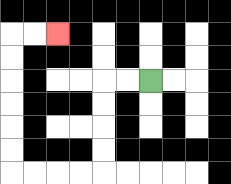{'start': '[6, 3]', 'end': '[2, 1]', 'path_directions': 'L,L,D,D,D,D,L,L,L,L,U,U,U,U,U,U,R,R', 'path_coordinates': '[[6, 3], [5, 3], [4, 3], [4, 4], [4, 5], [4, 6], [4, 7], [3, 7], [2, 7], [1, 7], [0, 7], [0, 6], [0, 5], [0, 4], [0, 3], [0, 2], [0, 1], [1, 1], [2, 1]]'}